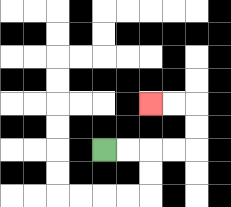{'start': '[4, 6]', 'end': '[6, 4]', 'path_directions': 'R,R,R,R,U,U,L,L', 'path_coordinates': '[[4, 6], [5, 6], [6, 6], [7, 6], [8, 6], [8, 5], [8, 4], [7, 4], [6, 4]]'}